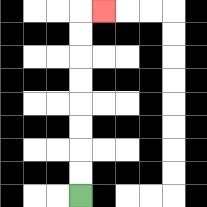{'start': '[3, 8]', 'end': '[4, 0]', 'path_directions': 'U,U,U,U,U,U,U,U,R', 'path_coordinates': '[[3, 8], [3, 7], [3, 6], [3, 5], [3, 4], [3, 3], [3, 2], [3, 1], [3, 0], [4, 0]]'}